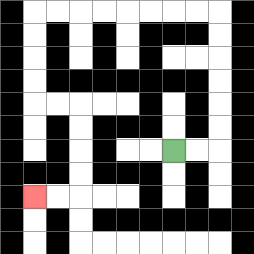{'start': '[7, 6]', 'end': '[1, 8]', 'path_directions': 'R,R,U,U,U,U,U,U,L,L,L,L,L,L,L,L,D,D,D,D,R,R,D,D,D,D,L,L', 'path_coordinates': '[[7, 6], [8, 6], [9, 6], [9, 5], [9, 4], [9, 3], [9, 2], [9, 1], [9, 0], [8, 0], [7, 0], [6, 0], [5, 0], [4, 0], [3, 0], [2, 0], [1, 0], [1, 1], [1, 2], [1, 3], [1, 4], [2, 4], [3, 4], [3, 5], [3, 6], [3, 7], [3, 8], [2, 8], [1, 8]]'}